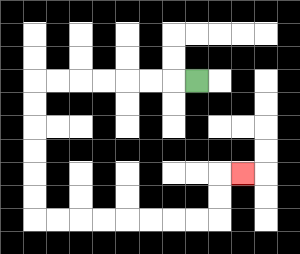{'start': '[8, 3]', 'end': '[10, 7]', 'path_directions': 'L,L,L,L,L,L,L,D,D,D,D,D,D,R,R,R,R,R,R,R,R,U,U,R', 'path_coordinates': '[[8, 3], [7, 3], [6, 3], [5, 3], [4, 3], [3, 3], [2, 3], [1, 3], [1, 4], [1, 5], [1, 6], [1, 7], [1, 8], [1, 9], [2, 9], [3, 9], [4, 9], [5, 9], [6, 9], [7, 9], [8, 9], [9, 9], [9, 8], [9, 7], [10, 7]]'}